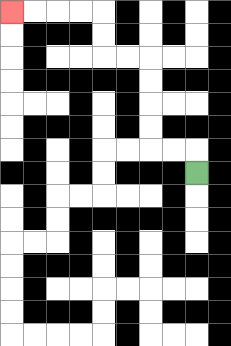{'start': '[8, 7]', 'end': '[0, 0]', 'path_directions': 'U,L,L,U,U,U,U,L,L,U,U,L,L,L,L', 'path_coordinates': '[[8, 7], [8, 6], [7, 6], [6, 6], [6, 5], [6, 4], [6, 3], [6, 2], [5, 2], [4, 2], [4, 1], [4, 0], [3, 0], [2, 0], [1, 0], [0, 0]]'}